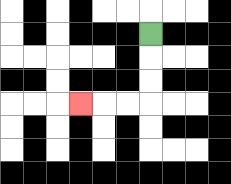{'start': '[6, 1]', 'end': '[3, 4]', 'path_directions': 'D,D,D,L,L,L', 'path_coordinates': '[[6, 1], [6, 2], [6, 3], [6, 4], [5, 4], [4, 4], [3, 4]]'}